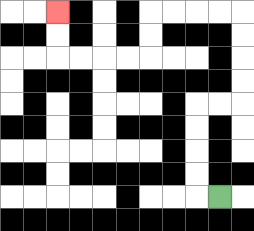{'start': '[9, 8]', 'end': '[2, 0]', 'path_directions': 'L,U,U,U,U,R,R,U,U,U,U,L,L,L,L,D,D,L,L,L,L,U,U', 'path_coordinates': '[[9, 8], [8, 8], [8, 7], [8, 6], [8, 5], [8, 4], [9, 4], [10, 4], [10, 3], [10, 2], [10, 1], [10, 0], [9, 0], [8, 0], [7, 0], [6, 0], [6, 1], [6, 2], [5, 2], [4, 2], [3, 2], [2, 2], [2, 1], [2, 0]]'}